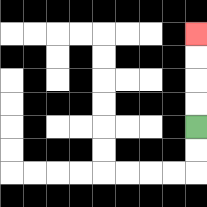{'start': '[8, 5]', 'end': '[8, 1]', 'path_directions': 'U,U,U,U', 'path_coordinates': '[[8, 5], [8, 4], [8, 3], [8, 2], [8, 1]]'}